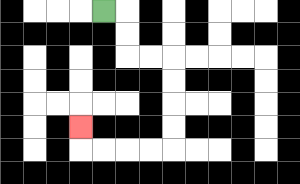{'start': '[4, 0]', 'end': '[3, 5]', 'path_directions': 'R,D,D,R,R,D,D,D,D,L,L,L,L,U', 'path_coordinates': '[[4, 0], [5, 0], [5, 1], [5, 2], [6, 2], [7, 2], [7, 3], [7, 4], [7, 5], [7, 6], [6, 6], [5, 6], [4, 6], [3, 6], [3, 5]]'}